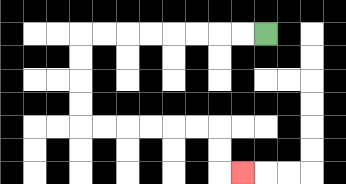{'start': '[11, 1]', 'end': '[10, 7]', 'path_directions': 'L,L,L,L,L,L,L,L,D,D,D,D,R,R,R,R,R,R,D,D,R', 'path_coordinates': '[[11, 1], [10, 1], [9, 1], [8, 1], [7, 1], [6, 1], [5, 1], [4, 1], [3, 1], [3, 2], [3, 3], [3, 4], [3, 5], [4, 5], [5, 5], [6, 5], [7, 5], [8, 5], [9, 5], [9, 6], [9, 7], [10, 7]]'}